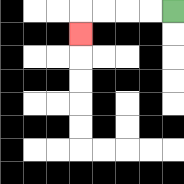{'start': '[7, 0]', 'end': '[3, 1]', 'path_directions': 'L,L,L,L,D', 'path_coordinates': '[[7, 0], [6, 0], [5, 0], [4, 0], [3, 0], [3, 1]]'}